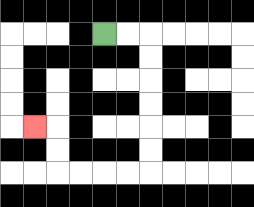{'start': '[4, 1]', 'end': '[1, 5]', 'path_directions': 'R,R,D,D,D,D,D,D,L,L,L,L,U,U,L', 'path_coordinates': '[[4, 1], [5, 1], [6, 1], [6, 2], [6, 3], [6, 4], [6, 5], [6, 6], [6, 7], [5, 7], [4, 7], [3, 7], [2, 7], [2, 6], [2, 5], [1, 5]]'}